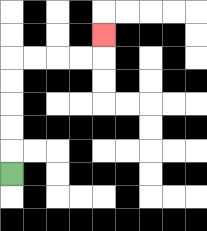{'start': '[0, 7]', 'end': '[4, 1]', 'path_directions': 'U,U,U,U,U,R,R,R,R,U', 'path_coordinates': '[[0, 7], [0, 6], [0, 5], [0, 4], [0, 3], [0, 2], [1, 2], [2, 2], [3, 2], [4, 2], [4, 1]]'}